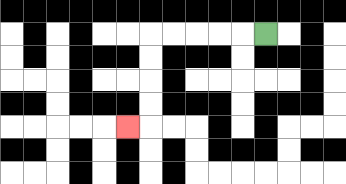{'start': '[11, 1]', 'end': '[5, 5]', 'path_directions': 'L,L,L,L,L,D,D,D,D,L', 'path_coordinates': '[[11, 1], [10, 1], [9, 1], [8, 1], [7, 1], [6, 1], [6, 2], [6, 3], [6, 4], [6, 5], [5, 5]]'}